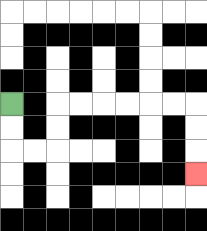{'start': '[0, 4]', 'end': '[8, 7]', 'path_directions': 'D,D,R,R,U,U,R,R,R,R,R,R,D,D,D', 'path_coordinates': '[[0, 4], [0, 5], [0, 6], [1, 6], [2, 6], [2, 5], [2, 4], [3, 4], [4, 4], [5, 4], [6, 4], [7, 4], [8, 4], [8, 5], [8, 6], [8, 7]]'}